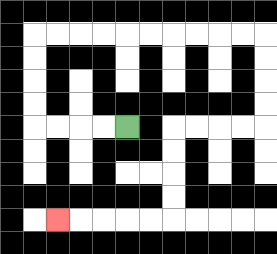{'start': '[5, 5]', 'end': '[2, 9]', 'path_directions': 'L,L,L,L,U,U,U,U,R,R,R,R,R,R,R,R,R,R,D,D,D,D,L,L,L,L,D,D,D,D,L,L,L,L,L', 'path_coordinates': '[[5, 5], [4, 5], [3, 5], [2, 5], [1, 5], [1, 4], [1, 3], [1, 2], [1, 1], [2, 1], [3, 1], [4, 1], [5, 1], [6, 1], [7, 1], [8, 1], [9, 1], [10, 1], [11, 1], [11, 2], [11, 3], [11, 4], [11, 5], [10, 5], [9, 5], [8, 5], [7, 5], [7, 6], [7, 7], [7, 8], [7, 9], [6, 9], [5, 9], [4, 9], [3, 9], [2, 9]]'}